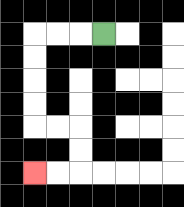{'start': '[4, 1]', 'end': '[1, 7]', 'path_directions': 'L,L,L,D,D,D,D,R,R,D,D,L,L', 'path_coordinates': '[[4, 1], [3, 1], [2, 1], [1, 1], [1, 2], [1, 3], [1, 4], [1, 5], [2, 5], [3, 5], [3, 6], [3, 7], [2, 7], [1, 7]]'}